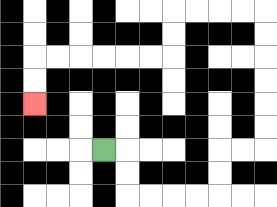{'start': '[4, 6]', 'end': '[1, 4]', 'path_directions': 'R,D,D,R,R,R,R,U,U,R,R,U,U,U,U,U,U,L,L,L,L,D,D,L,L,L,L,L,L,D,D', 'path_coordinates': '[[4, 6], [5, 6], [5, 7], [5, 8], [6, 8], [7, 8], [8, 8], [9, 8], [9, 7], [9, 6], [10, 6], [11, 6], [11, 5], [11, 4], [11, 3], [11, 2], [11, 1], [11, 0], [10, 0], [9, 0], [8, 0], [7, 0], [7, 1], [7, 2], [6, 2], [5, 2], [4, 2], [3, 2], [2, 2], [1, 2], [1, 3], [1, 4]]'}